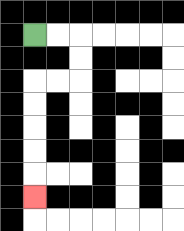{'start': '[1, 1]', 'end': '[1, 8]', 'path_directions': 'R,R,D,D,L,L,D,D,D,D,D', 'path_coordinates': '[[1, 1], [2, 1], [3, 1], [3, 2], [3, 3], [2, 3], [1, 3], [1, 4], [1, 5], [1, 6], [1, 7], [1, 8]]'}